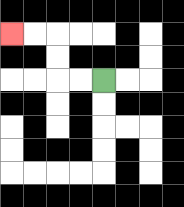{'start': '[4, 3]', 'end': '[0, 1]', 'path_directions': 'L,L,U,U,L,L', 'path_coordinates': '[[4, 3], [3, 3], [2, 3], [2, 2], [2, 1], [1, 1], [0, 1]]'}